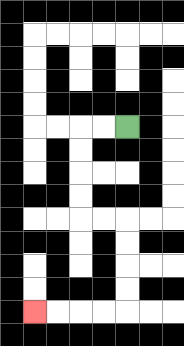{'start': '[5, 5]', 'end': '[1, 13]', 'path_directions': 'L,L,D,D,D,D,R,R,D,D,D,D,L,L,L,L', 'path_coordinates': '[[5, 5], [4, 5], [3, 5], [3, 6], [3, 7], [3, 8], [3, 9], [4, 9], [5, 9], [5, 10], [5, 11], [5, 12], [5, 13], [4, 13], [3, 13], [2, 13], [1, 13]]'}